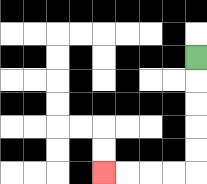{'start': '[8, 2]', 'end': '[4, 7]', 'path_directions': 'D,D,D,D,D,L,L,L,L', 'path_coordinates': '[[8, 2], [8, 3], [8, 4], [8, 5], [8, 6], [8, 7], [7, 7], [6, 7], [5, 7], [4, 7]]'}